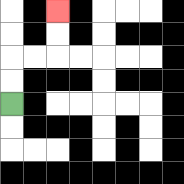{'start': '[0, 4]', 'end': '[2, 0]', 'path_directions': 'U,U,R,R,U,U', 'path_coordinates': '[[0, 4], [0, 3], [0, 2], [1, 2], [2, 2], [2, 1], [2, 0]]'}